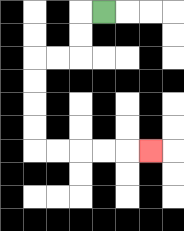{'start': '[4, 0]', 'end': '[6, 6]', 'path_directions': 'L,D,D,L,L,D,D,D,D,R,R,R,R,R', 'path_coordinates': '[[4, 0], [3, 0], [3, 1], [3, 2], [2, 2], [1, 2], [1, 3], [1, 4], [1, 5], [1, 6], [2, 6], [3, 6], [4, 6], [5, 6], [6, 6]]'}